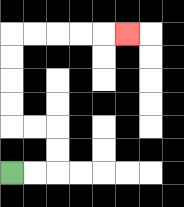{'start': '[0, 7]', 'end': '[5, 1]', 'path_directions': 'R,R,U,U,L,L,U,U,U,U,R,R,R,R,R', 'path_coordinates': '[[0, 7], [1, 7], [2, 7], [2, 6], [2, 5], [1, 5], [0, 5], [0, 4], [0, 3], [0, 2], [0, 1], [1, 1], [2, 1], [3, 1], [4, 1], [5, 1]]'}